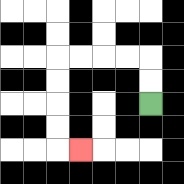{'start': '[6, 4]', 'end': '[3, 6]', 'path_directions': 'U,U,L,L,L,L,D,D,D,D,R', 'path_coordinates': '[[6, 4], [6, 3], [6, 2], [5, 2], [4, 2], [3, 2], [2, 2], [2, 3], [2, 4], [2, 5], [2, 6], [3, 6]]'}